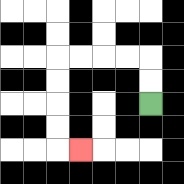{'start': '[6, 4]', 'end': '[3, 6]', 'path_directions': 'U,U,L,L,L,L,D,D,D,D,R', 'path_coordinates': '[[6, 4], [6, 3], [6, 2], [5, 2], [4, 2], [3, 2], [2, 2], [2, 3], [2, 4], [2, 5], [2, 6], [3, 6]]'}